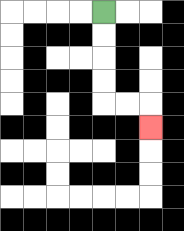{'start': '[4, 0]', 'end': '[6, 5]', 'path_directions': 'D,D,D,D,R,R,D', 'path_coordinates': '[[4, 0], [4, 1], [4, 2], [4, 3], [4, 4], [5, 4], [6, 4], [6, 5]]'}